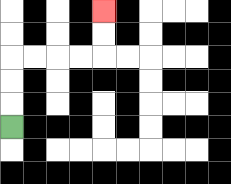{'start': '[0, 5]', 'end': '[4, 0]', 'path_directions': 'U,U,U,R,R,R,R,U,U', 'path_coordinates': '[[0, 5], [0, 4], [0, 3], [0, 2], [1, 2], [2, 2], [3, 2], [4, 2], [4, 1], [4, 0]]'}